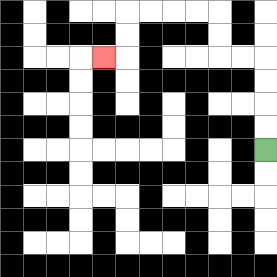{'start': '[11, 6]', 'end': '[4, 2]', 'path_directions': 'U,U,U,U,L,L,U,U,L,L,L,L,D,D,L', 'path_coordinates': '[[11, 6], [11, 5], [11, 4], [11, 3], [11, 2], [10, 2], [9, 2], [9, 1], [9, 0], [8, 0], [7, 0], [6, 0], [5, 0], [5, 1], [5, 2], [4, 2]]'}